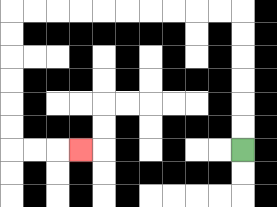{'start': '[10, 6]', 'end': '[3, 6]', 'path_directions': 'U,U,U,U,U,U,L,L,L,L,L,L,L,L,L,L,D,D,D,D,D,D,R,R,R', 'path_coordinates': '[[10, 6], [10, 5], [10, 4], [10, 3], [10, 2], [10, 1], [10, 0], [9, 0], [8, 0], [7, 0], [6, 0], [5, 0], [4, 0], [3, 0], [2, 0], [1, 0], [0, 0], [0, 1], [0, 2], [0, 3], [0, 4], [0, 5], [0, 6], [1, 6], [2, 6], [3, 6]]'}